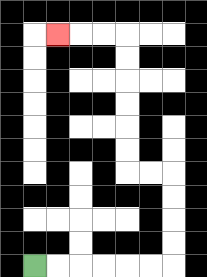{'start': '[1, 11]', 'end': '[2, 1]', 'path_directions': 'R,R,R,R,R,R,U,U,U,U,L,L,U,U,U,U,U,U,L,L,L', 'path_coordinates': '[[1, 11], [2, 11], [3, 11], [4, 11], [5, 11], [6, 11], [7, 11], [7, 10], [7, 9], [7, 8], [7, 7], [6, 7], [5, 7], [5, 6], [5, 5], [5, 4], [5, 3], [5, 2], [5, 1], [4, 1], [3, 1], [2, 1]]'}